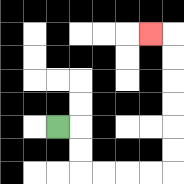{'start': '[2, 5]', 'end': '[6, 1]', 'path_directions': 'R,D,D,R,R,R,R,U,U,U,U,U,U,L', 'path_coordinates': '[[2, 5], [3, 5], [3, 6], [3, 7], [4, 7], [5, 7], [6, 7], [7, 7], [7, 6], [7, 5], [7, 4], [7, 3], [7, 2], [7, 1], [6, 1]]'}